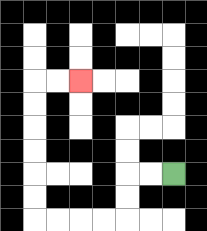{'start': '[7, 7]', 'end': '[3, 3]', 'path_directions': 'L,L,D,D,L,L,L,L,U,U,U,U,U,U,R,R', 'path_coordinates': '[[7, 7], [6, 7], [5, 7], [5, 8], [5, 9], [4, 9], [3, 9], [2, 9], [1, 9], [1, 8], [1, 7], [1, 6], [1, 5], [1, 4], [1, 3], [2, 3], [3, 3]]'}